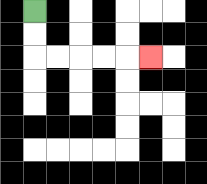{'start': '[1, 0]', 'end': '[6, 2]', 'path_directions': 'D,D,R,R,R,R,R', 'path_coordinates': '[[1, 0], [1, 1], [1, 2], [2, 2], [3, 2], [4, 2], [5, 2], [6, 2]]'}